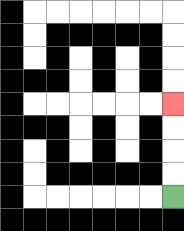{'start': '[7, 8]', 'end': '[7, 4]', 'path_directions': 'U,U,U,U', 'path_coordinates': '[[7, 8], [7, 7], [7, 6], [7, 5], [7, 4]]'}